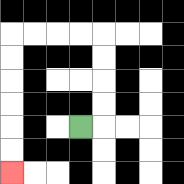{'start': '[3, 5]', 'end': '[0, 7]', 'path_directions': 'R,U,U,U,U,L,L,L,L,D,D,D,D,D,D', 'path_coordinates': '[[3, 5], [4, 5], [4, 4], [4, 3], [4, 2], [4, 1], [3, 1], [2, 1], [1, 1], [0, 1], [0, 2], [0, 3], [0, 4], [0, 5], [0, 6], [0, 7]]'}